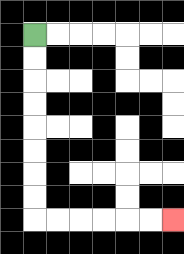{'start': '[1, 1]', 'end': '[7, 9]', 'path_directions': 'D,D,D,D,D,D,D,D,R,R,R,R,R,R', 'path_coordinates': '[[1, 1], [1, 2], [1, 3], [1, 4], [1, 5], [1, 6], [1, 7], [1, 8], [1, 9], [2, 9], [3, 9], [4, 9], [5, 9], [6, 9], [7, 9]]'}